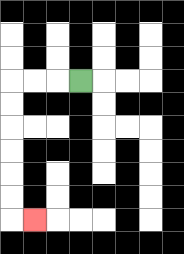{'start': '[3, 3]', 'end': '[1, 9]', 'path_directions': 'L,L,L,D,D,D,D,D,D,R', 'path_coordinates': '[[3, 3], [2, 3], [1, 3], [0, 3], [0, 4], [0, 5], [0, 6], [0, 7], [0, 8], [0, 9], [1, 9]]'}